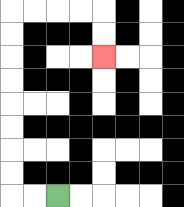{'start': '[2, 8]', 'end': '[4, 2]', 'path_directions': 'L,L,U,U,U,U,U,U,U,U,R,R,R,R,D,D', 'path_coordinates': '[[2, 8], [1, 8], [0, 8], [0, 7], [0, 6], [0, 5], [0, 4], [0, 3], [0, 2], [0, 1], [0, 0], [1, 0], [2, 0], [3, 0], [4, 0], [4, 1], [4, 2]]'}